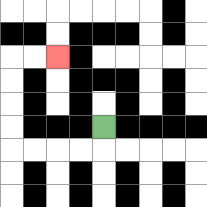{'start': '[4, 5]', 'end': '[2, 2]', 'path_directions': 'D,L,L,L,L,U,U,U,U,R,R', 'path_coordinates': '[[4, 5], [4, 6], [3, 6], [2, 6], [1, 6], [0, 6], [0, 5], [0, 4], [0, 3], [0, 2], [1, 2], [2, 2]]'}